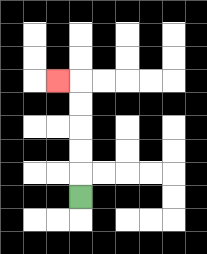{'start': '[3, 8]', 'end': '[2, 3]', 'path_directions': 'U,U,U,U,U,L', 'path_coordinates': '[[3, 8], [3, 7], [3, 6], [3, 5], [3, 4], [3, 3], [2, 3]]'}